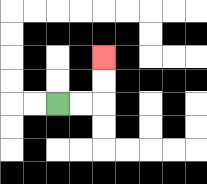{'start': '[2, 4]', 'end': '[4, 2]', 'path_directions': 'R,R,U,U', 'path_coordinates': '[[2, 4], [3, 4], [4, 4], [4, 3], [4, 2]]'}